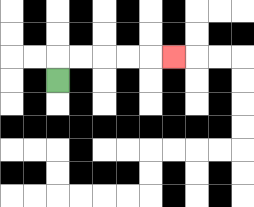{'start': '[2, 3]', 'end': '[7, 2]', 'path_directions': 'U,R,R,R,R,R', 'path_coordinates': '[[2, 3], [2, 2], [3, 2], [4, 2], [5, 2], [6, 2], [7, 2]]'}